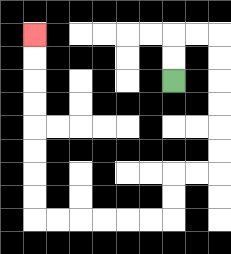{'start': '[7, 3]', 'end': '[1, 1]', 'path_directions': 'U,U,R,R,D,D,D,D,D,D,L,L,D,D,L,L,L,L,L,L,U,U,U,U,U,U,U,U', 'path_coordinates': '[[7, 3], [7, 2], [7, 1], [8, 1], [9, 1], [9, 2], [9, 3], [9, 4], [9, 5], [9, 6], [9, 7], [8, 7], [7, 7], [7, 8], [7, 9], [6, 9], [5, 9], [4, 9], [3, 9], [2, 9], [1, 9], [1, 8], [1, 7], [1, 6], [1, 5], [1, 4], [1, 3], [1, 2], [1, 1]]'}